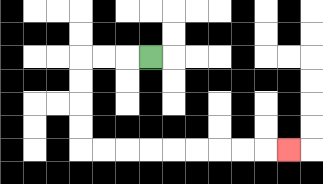{'start': '[6, 2]', 'end': '[12, 6]', 'path_directions': 'L,L,L,D,D,D,D,R,R,R,R,R,R,R,R,R', 'path_coordinates': '[[6, 2], [5, 2], [4, 2], [3, 2], [3, 3], [3, 4], [3, 5], [3, 6], [4, 6], [5, 6], [6, 6], [7, 6], [8, 6], [9, 6], [10, 6], [11, 6], [12, 6]]'}